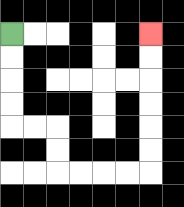{'start': '[0, 1]', 'end': '[6, 1]', 'path_directions': 'D,D,D,D,R,R,D,D,R,R,R,R,U,U,U,U,U,U', 'path_coordinates': '[[0, 1], [0, 2], [0, 3], [0, 4], [0, 5], [1, 5], [2, 5], [2, 6], [2, 7], [3, 7], [4, 7], [5, 7], [6, 7], [6, 6], [6, 5], [6, 4], [6, 3], [6, 2], [6, 1]]'}